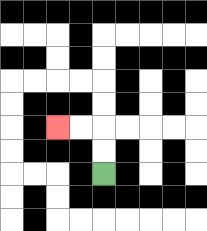{'start': '[4, 7]', 'end': '[2, 5]', 'path_directions': 'U,U,L,L', 'path_coordinates': '[[4, 7], [4, 6], [4, 5], [3, 5], [2, 5]]'}